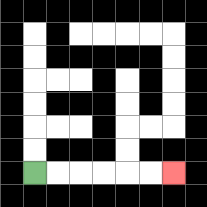{'start': '[1, 7]', 'end': '[7, 7]', 'path_directions': 'R,R,R,R,R,R', 'path_coordinates': '[[1, 7], [2, 7], [3, 7], [4, 7], [5, 7], [6, 7], [7, 7]]'}